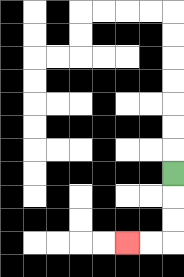{'start': '[7, 7]', 'end': '[5, 10]', 'path_directions': 'D,D,D,L,L', 'path_coordinates': '[[7, 7], [7, 8], [7, 9], [7, 10], [6, 10], [5, 10]]'}